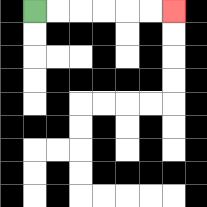{'start': '[1, 0]', 'end': '[7, 0]', 'path_directions': 'R,R,R,R,R,R', 'path_coordinates': '[[1, 0], [2, 0], [3, 0], [4, 0], [5, 0], [6, 0], [7, 0]]'}